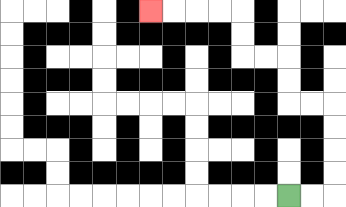{'start': '[12, 8]', 'end': '[6, 0]', 'path_directions': 'R,R,U,U,U,U,L,L,U,U,L,L,U,U,L,L,L,L', 'path_coordinates': '[[12, 8], [13, 8], [14, 8], [14, 7], [14, 6], [14, 5], [14, 4], [13, 4], [12, 4], [12, 3], [12, 2], [11, 2], [10, 2], [10, 1], [10, 0], [9, 0], [8, 0], [7, 0], [6, 0]]'}